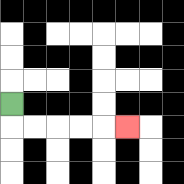{'start': '[0, 4]', 'end': '[5, 5]', 'path_directions': 'D,R,R,R,R,R', 'path_coordinates': '[[0, 4], [0, 5], [1, 5], [2, 5], [3, 5], [4, 5], [5, 5]]'}